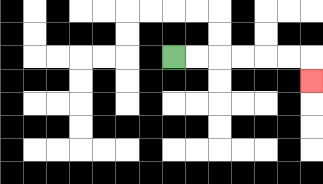{'start': '[7, 2]', 'end': '[13, 3]', 'path_directions': 'R,R,R,R,R,R,D', 'path_coordinates': '[[7, 2], [8, 2], [9, 2], [10, 2], [11, 2], [12, 2], [13, 2], [13, 3]]'}